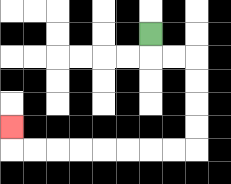{'start': '[6, 1]', 'end': '[0, 5]', 'path_directions': 'D,R,R,D,D,D,D,L,L,L,L,L,L,L,L,U', 'path_coordinates': '[[6, 1], [6, 2], [7, 2], [8, 2], [8, 3], [8, 4], [8, 5], [8, 6], [7, 6], [6, 6], [5, 6], [4, 6], [3, 6], [2, 6], [1, 6], [0, 6], [0, 5]]'}